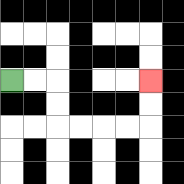{'start': '[0, 3]', 'end': '[6, 3]', 'path_directions': 'R,R,D,D,R,R,R,R,U,U', 'path_coordinates': '[[0, 3], [1, 3], [2, 3], [2, 4], [2, 5], [3, 5], [4, 5], [5, 5], [6, 5], [6, 4], [6, 3]]'}